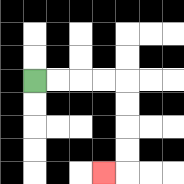{'start': '[1, 3]', 'end': '[4, 7]', 'path_directions': 'R,R,R,R,D,D,D,D,L', 'path_coordinates': '[[1, 3], [2, 3], [3, 3], [4, 3], [5, 3], [5, 4], [5, 5], [5, 6], [5, 7], [4, 7]]'}